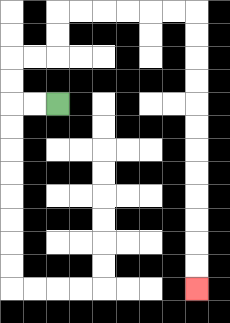{'start': '[2, 4]', 'end': '[8, 12]', 'path_directions': 'L,L,U,U,R,R,U,U,R,R,R,R,R,R,D,D,D,D,D,D,D,D,D,D,D,D', 'path_coordinates': '[[2, 4], [1, 4], [0, 4], [0, 3], [0, 2], [1, 2], [2, 2], [2, 1], [2, 0], [3, 0], [4, 0], [5, 0], [6, 0], [7, 0], [8, 0], [8, 1], [8, 2], [8, 3], [8, 4], [8, 5], [8, 6], [8, 7], [8, 8], [8, 9], [8, 10], [8, 11], [8, 12]]'}